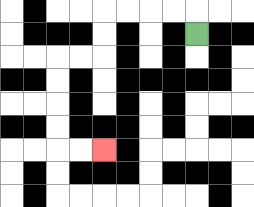{'start': '[8, 1]', 'end': '[4, 6]', 'path_directions': 'U,L,L,L,L,D,D,L,L,D,D,D,D,R,R', 'path_coordinates': '[[8, 1], [8, 0], [7, 0], [6, 0], [5, 0], [4, 0], [4, 1], [4, 2], [3, 2], [2, 2], [2, 3], [2, 4], [2, 5], [2, 6], [3, 6], [4, 6]]'}